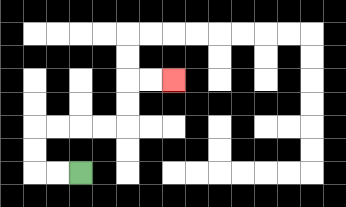{'start': '[3, 7]', 'end': '[7, 3]', 'path_directions': 'L,L,U,U,R,R,R,R,U,U,R,R', 'path_coordinates': '[[3, 7], [2, 7], [1, 7], [1, 6], [1, 5], [2, 5], [3, 5], [4, 5], [5, 5], [5, 4], [5, 3], [6, 3], [7, 3]]'}